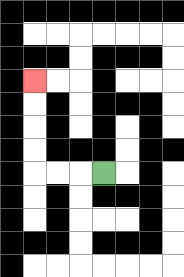{'start': '[4, 7]', 'end': '[1, 3]', 'path_directions': 'L,L,L,U,U,U,U', 'path_coordinates': '[[4, 7], [3, 7], [2, 7], [1, 7], [1, 6], [1, 5], [1, 4], [1, 3]]'}